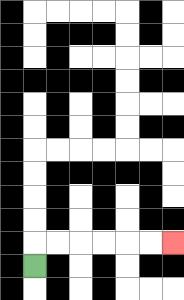{'start': '[1, 11]', 'end': '[7, 10]', 'path_directions': 'U,R,R,R,R,R,R', 'path_coordinates': '[[1, 11], [1, 10], [2, 10], [3, 10], [4, 10], [5, 10], [6, 10], [7, 10]]'}